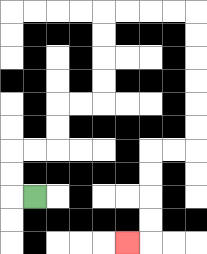{'start': '[1, 8]', 'end': '[5, 10]', 'path_directions': 'L,U,U,R,R,U,U,R,R,U,U,U,U,R,R,R,R,D,D,D,D,D,D,L,L,D,D,D,D,L', 'path_coordinates': '[[1, 8], [0, 8], [0, 7], [0, 6], [1, 6], [2, 6], [2, 5], [2, 4], [3, 4], [4, 4], [4, 3], [4, 2], [4, 1], [4, 0], [5, 0], [6, 0], [7, 0], [8, 0], [8, 1], [8, 2], [8, 3], [8, 4], [8, 5], [8, 6], [7, 6], [6, 6], [6, 7], [6, 8], [6, 9], [6, 10], [5, 10]]'}